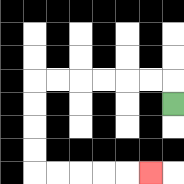{'start': '[7, 4]', 'end': '[6, 7]', 'path_directions': 'U,L,L,L,L,L,L,D,D,D,D,R,R,R,R,R', 'path_coordinates': '[[7, 4], [7, 3], [6, 3], [5, 3], [4, 3], [3, 3], [2, 3], [1, 3], [1, 4], [1, 5], [1, 6], [1, 7], [2, 7], [3, 7], [4, 7], [5, 7], [6, 7]]'}